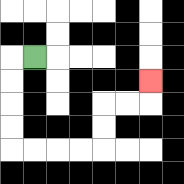{'start': '[1, 2]', 'end': '[6, 3]', 'path_directions': 'L,D,D,D,D,R,R,R,R,U,U,R,R,U', 'path_coordinates': '[[1, 2], [0, 2], [0, 3], [0, 4], [0, 5], [0, 6], [1, 6], [2, 6], [3, 6], [4, 6], [4, 5], [4, 4], [5, 4], [6, 4], [6, 3]]'}